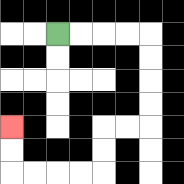{'start': '[2, 1]', 'end': '[0, 5]', 'path_directions': 'R,R,R,R,D,D,D,D,L,L,D,D,L,L,L,L,U,U', 'path_coordinates': '[[2, 1], [3, 1], [4, 1], [5, 1], [6, 1], [6, 2], [6, 3], [6, 4], [6, 5], [5, 5], [4, 5], [4, 6], [4, 7], [3, 7], [2, 7], [1, 7], [0, 7], [0, 6], [0, 5]]'}